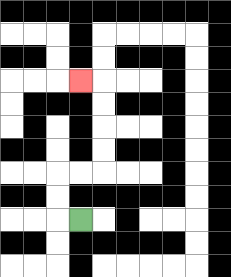{'start': '[3, 9]', 'end': '[3, 3]', 'path_directions': 'L,U,U,R,R,U,U,U,U,L', 'path_coordinates': '[[3, 9], [2, 9], [2, 8], [2, 7], [3, 7], [4, 7], [4, 6], [4, 5], [4, 4], [4, 3], [3, 3]]'}